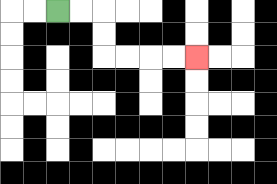{'start': '[2, 0]', 'end': '[8, 2]', 'path_directions': 'R,R,D,D,R,R,R,R', 'path_coordinates': '[[2, 0], [3, 0], [4, 0], [4, 1], [4, 2], [5, 2], [6, 2], [7, 2], [8, 2]]'}